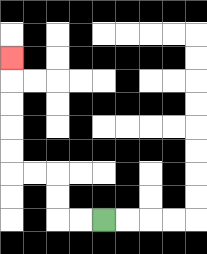{'start': '[4, 9]', 'end': '[0, 2]', 'path_directions': 'L,L,U,U,L,L,U,U,U,U,U', 'path_coordinates': '[[4, 9], [3, 9], [2, 9], [2, 8], [2, 7], [1, 7], [0, 7], [0, 6], [0, 5], [0, 4], [0, 3], [0, 2]]'}